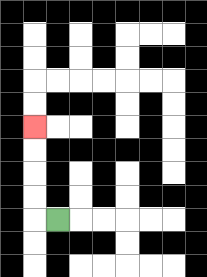{'start': '[2, 9]', 'end': '[1, 5]', 'path_directions': 'L,U,U,U,U', 'path_coordinates': '[[2, 9], [1, 9], [1, 8], [1, 7], [1, 6], [1, 5]]'}